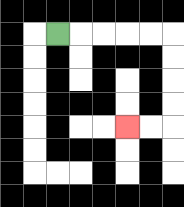{'start': '[2, 1]', 'end': '[5, 5]', 'path_directions': 'R,R,R,R,R,D,D,D,D,L,L', 'path_coordinates': '[[2, 1], [3, 1], [4, 1], [5, 1], [6, 1], [7, 1], [7, 2], [7, 3], [7, 4], [7, 5], [6, 5], [5, 5]]'}